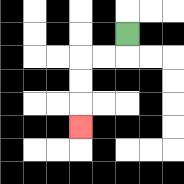{'start': '[5, 1]', 'end': '[3, 5]', 'path_directions': 'D,L,L,D,D,D', 'path_coordinates': '[[5, 1], [5, 2], [4, 2], [3, 2], [3, 3], [3, 4], [3, 5]]'}